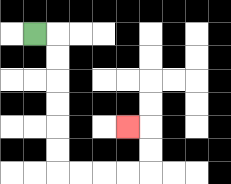{'start': '[1, 1]', 'end': '[5, 5]', 'path_directions': 'R,D,D,D,D,D,D,R,R,R,R,U,U,L', 'path_coordinates': '[[1, 1], [2, 1], [2, 2], [2, 3], [2, 4], [2, 5], [2, 6], [2, 7], [3, 7], [4, 7], [5, 7], [6, 7], [6, 6], [6, 5], [5, 5]]'}